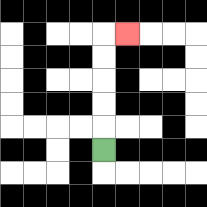{'start': '[4, 6]', 'end': '[5, 1]', 'path_directions': 'U,U,U,U,U,R', 'path_coordinates': '[[4, 6], [4, 5], [4, 4], [4, 3], [4, 2], [4, 1], [5, 1]]'}